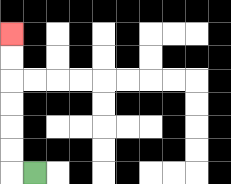{'start': '[1, 7]', 'end': '[0, 1]', 'path_directions': 'L,U,U,U,U,U,U', 'path_coordinates': '[[1, 7], [0, 7], [0, 6], [0, 5], [0, 4], [0, 3], [0, 2], [0, 1]]'}